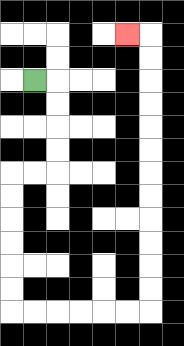{'start': '[1, 3]', 'end': '[5, 1]', 'path_directions': 'R,D,D,D,D,L,L,D,D,D,D,D,D,R,R,R,R,R,R,U,U,U,U,U,U,U,U,U,U,U,U,L', 'path_coordinates': '[[1, 3], [2, 3], [2, 4], [2, 5], [2, 6], [2, 7], [1, 7], [0, 7], [0, 8], [0, 9], [0, 10], [0, 11], [0, 12], [0, 13], [1, 13], [2, 13], [3, 13], [4, 13], [5, 13], [6, 13], [6, 12], [6, 11], [6, 10], [6, 9], [6, 8], [6, 7], [6, 6], [6, 5], [6, 4], [6, 3], [6, 2], [6, 1], [5, 1]]'}